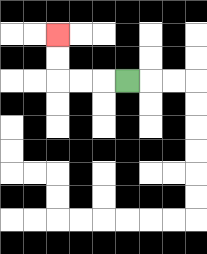{'start': '[5, 3]', 'end': '[2, 1]', 'path_directions': 'L,L,L,U,U', 'path_coordinates': '[[5, 3], [4, 3], [3, 3], [2, 3], [2, 2], [2, 1]]'}